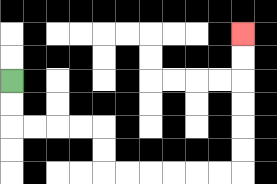{'start': '[0, 3]', 'end': '[10, 1]', 'path_directions': 'D,D,R,R,R,R,D,D,R,R,R,R,R,R,U,U,U,U,U,U', 'path_coordinates': '[[0, 3], [0, 4], [0, 5], [1, 5], [2, 5], [3, 5], [4, 5], [4, 6], [4, 7], [5, 7], [6, 7], [7, 7], [8, 7], [9, 7], [10, 7], [10, 6], [10, 5], [10, 4], [10, 3], [10, 2], [10, 1]]'}